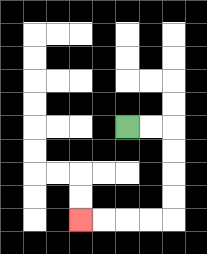{'start': '[5, 5]', 'end': '[3, 9]', 'path_directions': 'R,R,D,D,D,D,L,L,L,L', 'path_coordinates': '[[5, 5], [6, 5], [7, 5], [7, 6], [7, 7], [7, 8], [7, 9], [6, 9], [5, 9], [4, 9], [3, 9]]'}